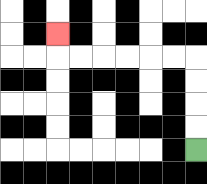{'start': '[8, 6]', 'end': '[2, 1]', 'path_directions': 'U,U,U,U,L,L,L,L,L,L,U', 'path_coordinates': '[[8, 6], [8, 5], [8, 4], [8, 3], [8, 2], [7, 2], [6, 2], [5, 2], [4, 2], [3, 2], [2, 2], [2, 1]]'}